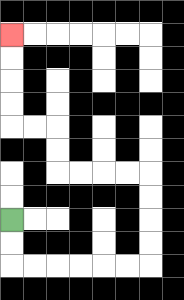{'start': '[0, 9]', 'end': '[0, 1]', 'path_directions': 'D,D,R,R,R,R,R,R,U,U,U,U,L,L,L,L,U,U,L,L,U,U,U,U', 'path_coordinates': '[[0, 9], [0, 10], [0, 11], [1, 11], [2, 11], [3, 11], [4, 11], [5, 11], [6, 11], [6, 10], [6, 9], [6, 8], [6, 7], [5, 7], [4, 7], [3, 7], [2, 7], [2, 6], [2, 5], [1, 5], [0, 5], [0, 4], [0, 3], [0, 2], [0, 1]]'}